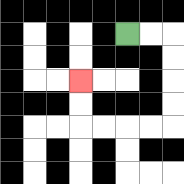{'start': '[5, 1]', 'end': '[3, 3]', 'path_directions': 'R,R,D,D,D,D,L,L,L,L,U,U', 'path_coordinates': '[[5, 1], [6, 1], [7, 1], [7, 2], [7, 3], [7, 4], [7, 5], [6, 5], [5, 5], [4, 5], [3, 5], [3, 4], [3, 3]]'}